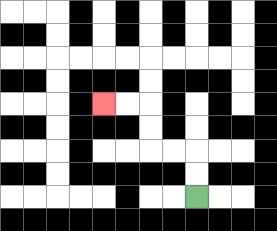{'start': '[8, 8]', 'end': '[4, 4]', 'path_directions': 'U,U,L,L,U,U,L,L', 'path_coordinates': '[[8, 8], [8, 7], [8, 6], [7, 6], [6, 6], [6, 5], [6, 4], [5, 4], [4, 4]]'}